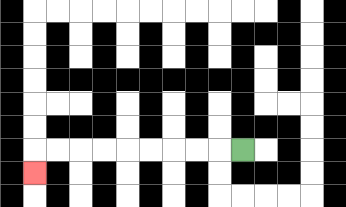{'start': '[10, 6]', 'end': '[1, 7]', 'path_directions': 'L,L,L,L,L,L,L,L,L,D', 'path_coordinates': '[[10, 6], [9, 6], [8, 6], [7, 6], [6, 6], [5, 6], [4, 6], [3, 6], [2, 6], [1, 6], [1, 7]]'}